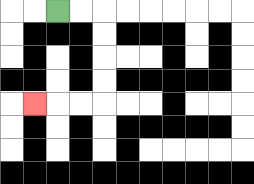{'start': '[2, 0]', 'end': '[1, 4]', 'path_directions': 'R,R,D,D,D,D,L,L,L', 'path_coordinates': '[[2, 0], [3, 0], [4, 0], [4, 1], [4, 2], [4, 3], [4, 4], [3, 4], [2, 4], [1, 4]]'}